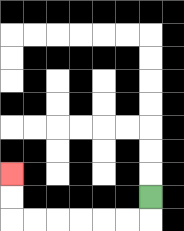{'start': '[6, 8]', 'end': '[0, 7]', 'path_directions': 'D,L,L,L,L,L,L,U,U', 'path_coordinates': '[[6, 8], [6, 9], [5, 9], [4, 9], [3, 9], [2, 9], [1, 9], [0, 9], [0, 8], [0, 7]]'}